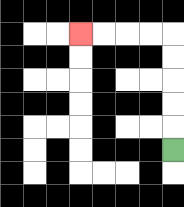{'start': '[7, 6]', 'end': '[3, 1]', 'path_directions': 'U,U,U,U,U,L,L,L,L', 'path_coordinates': '[[7, 6], [7, 5], [7, 4], [7, 3], [7, 2], [7, 1], [6, 1], [5, 1], [4, 1], [3, 1]]'}